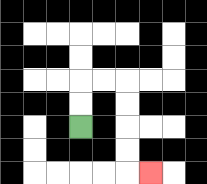{'start': '[3, 5]', 'end': '[6, 7]', 'path_directions': 'U,U,R,R,D,D,D,D,R', 'path_coordinates': '[[3, 5], [3, 4], [3, 3], [4, 3], [5, 3], [5, 4], [5, 5], [5, 6], [5, 7], [6, 7]]'}